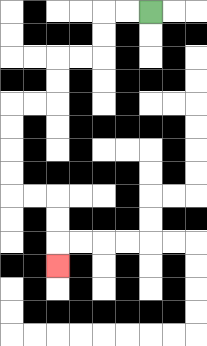{'start': '[6, 0]', 'end': '[2, 11]', 'path_directions': 'L,L,D,D,L,L,D,D,L,L,D,D,D,D,R,R,D,D,D', 'path_coordinates': '[[6, 0], [5, 0], [4, 0], [4, 1], [4, 2], [3, 2], [2, 2], [2, 3], [2, 4], [1, 4], [0, 4], [0, 5], [0, 6], [0, 7], [0, 8], [1, 8], [2, 8], [2, 9], [2, 10], [2, 11]]'}